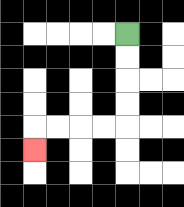{'start': '[5, 1]', 'end': '[1, 6]', 'path_directions': 'D,D,D,D,L,L,L,L,D', 'path_coordinates': '[[5, 1], [5, 2], [5, 3], [5, 4], [5, 5], [4, 5], [3, 5], [2, 5], [1, 5], [1, 6]]'}